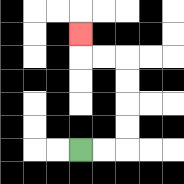{'start': '[3, 6]', 'end': '[3, 1]', 'path_directions': 'R,R,U,U,U,U,L,L,U', 'path_coordinates': '[[3, 6], [4, 6], [5, 6], [5, 5], [5, 4], [5, 3], [5, 2], [4, 2], [3, 2], [3, 1]]'}